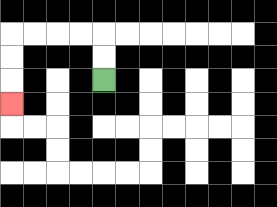{'start': '[4, 3]', 'end': '[0, 4]', 'path_directions': 'U,U,L,L,L,L,D,D,D', 'path_coordinates': '[[4, 3], [4, 2], [4, 1], [3, 1], [2, 1], [1, 1], [0, 1], [0, 2], [0, 3], [0, 4]]'}